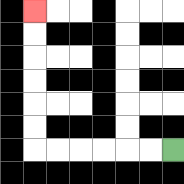{'start': '[7, 6]', 'end': '[1, 0]', 'path_directions': 'L,L,L,L,L,L,U,U,U,U,U,U', 'path_coordinates': '[[7, 6], [6, 6], [5, 6], [4, 6], [3, 6], [2, 6], [1, 6], [1, 5], [1, 4], [1, 3], [1, 2], [1, 1], [1, 0]]'}